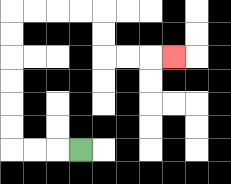{'start': '[3, 6]', 'end': '[7, 2]', 'path_directions': 'L,L,L,U,U,U,U,U,U,R,R,R,R,D,D,R,R,R', 'path_coordinates': '[[3, 6], [2, 6], [1, 6], [0, 6], [0, 5], [0, 4], [0, 3], [0, 2], [0, 1], [0, 0], [1, 0], [2, 0], [3, 0], [4, 0], [4, 1], [4, 2], [5, 2], [6, 2], [7, 2]]'}